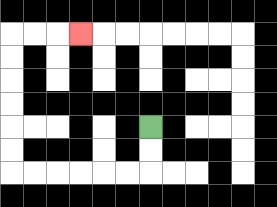{'start': '[6, 5]', 'end': '[3, 1]', 'path_directions': 'D,D,L,L,L,L,L,L,U,U,U,U,U,U,R,R,R', 'path_coordinates': '[[6, 5], [6, 6], [6, 7], [5, 7], [4, 7], [3, 7], [2, 7], [1, 7], [0, 7], [0, 6], [0, 5], [0, 4], [0, 3], [0, 2], [0, 1], [1, 1], [2, 1], [3, 1]]'}